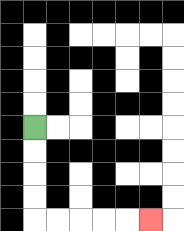{'start': '[1, 5]', 'end': '[6, 9]', 'path_directions': 'D,D,D,D,R,R,R,R,R', 'path_coordinates': '[[1, 5], [1, 6], [1, 7], [1, 8], [1, 9], [2, 9], [3, 9], [4, 9], [5, 9], [6, 9]]'}